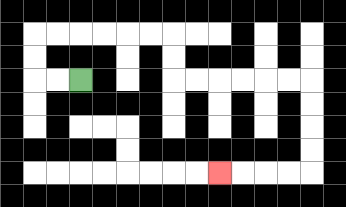{'start': '[3, 3]', 'end': '[9, 7]', 'path_directions': 'L,L,U,U,R,R,R,R,R,R,D,D,R,R,R,R,R,R,D,D,D,D,L,L,L,L', 'path_coordinates': '[[3, 3], [2, 3], [1, 3], [1, 2], [1, 1], [2, 1], [3, 1], [4, 1], [5, 1], [6, 1], [7, 1], [7, 2], [7, 3], [8, 3], [9, 3], [10, 3], [11, 3], [12, 3], [13, 3], [13, 4], [13, 5], [13, 6], [13, 7], [12, 7], [11, 7], [10, 7], [9, 7]]'}